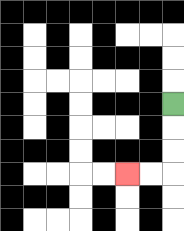{'start': '[7, 4]', 'end': '[5, 7]', 'path_directions': 'D,D,D,L,L', 'path_coordinates': '[[7, 4], [7, 5], [7, 6], [7, 7], [6, 7], [5, 7]]'}